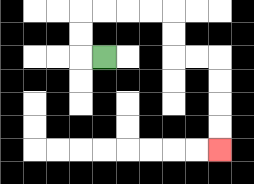{'start': '[4, 2]', 'end': '[9, 6]', 'path_directions': 'L,U,U,R,R,R,R,D,D,R,R,D,D,D,D', 'path_coordinates': '[[4, 2], [3, 2], [3, 1], [3, 0], [4, 0], [5, 0], [6, 0], [7, 0], [7, 1], [7, 2], [8, 2], [9, 2], [9, 3], [9, 4], [9, 5], [9, 6]]'}